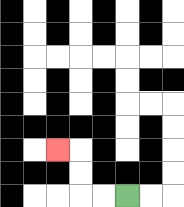{'start': '[5, 8]', 'end': '[2, 6]', 'path_directions': 'L,L,U,U,L', 'path_coordinates': '[[5, 8], [4, 8], [3, 8], [3, 7], [3, 6], [2, 6]]'}